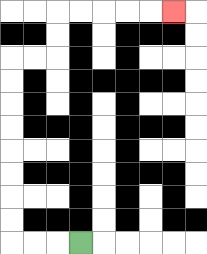{'start': '[3, 10]', 'end': '[7, 0]', 'path_directions': 'L,L,L,U,U,U,U,U,U,U,U,R,R,U,U,R,R,R,R,R', 'path_coordinates': '[[3, 10], [2, 10], [1, 10], [0, 10], [0, 9], [0, 8], [0, 7], [0, 6], [0, 5], [0, 4], [0, 3], [0, 2], [1, 2], [2, 2], [2, 1], [2, 0], [3, 0], [4, 0], [5, 0], [6, 0], [7, 0]]'}